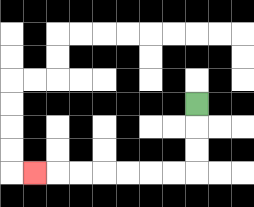{'start': '[8, 4]', 'end': '[1, 7]', 'path_directions': 'D,D,D,L,L,L,L,L,L,L', 'path_coordinates': '[[8, 4], [8, 5], [8, 6], [8, 7], [7, 7], [6, 7], [5, 7], [4, 7], [3, 7], [2, 7], [1, 7]]'}